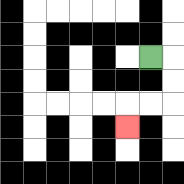{'start': '[6, 2]', 'end': '[5, 5]', 'path_directions': 'R,D,D,L,L,D', 'path_coordinates': '[[6, 2], [7, 2], [7, 3], [7, 4], [6, 4], [5, 4], [5, 5]]'}